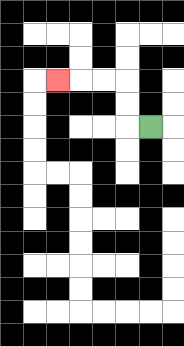{'start': '[6, 5]', 'end': '[2, 3]', 'path_directions': 'L,U,U,L,L,L', 'path_coordinates': '[[6, 5], [5, 5], [5, 4], [5, 3], [4, 3], [3, 3], [2, 3]]'}